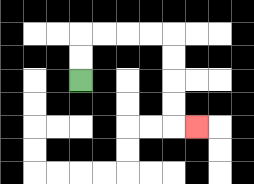{'start': '[3, 3]', 'end': '[8, 5]', 'path_directions': 'U,U,R,R,R,R,D,D,D,D,R', 'path_coordinates': '[[3, 3], [3, 2], [3, 1], [4, 1], [5, 1], [6, 1], [7, 1], [7, 2], [7, 3], [7, 4], [7, 5], [8, 5]]'}